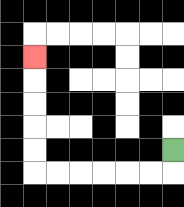{'start': '[7, 6]', 'end': '[1, 2]', 'path_directions': 'D,L,L,L,L,L,L,U,U,U,U,U', 'path_coordinates': '[[7, 6], [7, 7], [6, 7], [5, 7], [4, 7], [3, 7], [2, 7], [1, 7], [1, 6], [1, 5], [1, 4], [1, 3], [1, 2]]'}